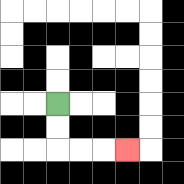{'start': '[2, 4]', 'end': '[5, 6]', 'path_directions': 'D,D,R,R,R', 'path_coordinates': '[[2, 4], [2, 5], [2, 6], [3, 6], [4, 6], [5, 6]]'}